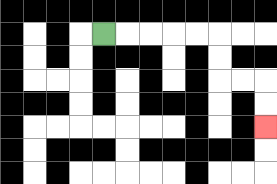{'start': '[4, 1]', 'end': '[11, 5]', 'path_directions': 'R,R,R,R,R,D,D,R,R,D,D', 'path_coordinates': '[[4, 1], [5, 1], [6, 1], [7, 1], [8, 1], [9, 1], [9, 2], [9, 3], [10, 3], [11, 3], [11, 4], [11, 5]]'}